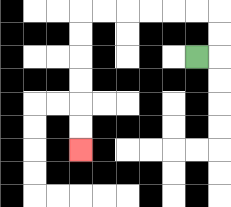{'start': '[8, 2]', 'end': '[3, 6]', 'path_directions': 'R,U,U,L,L,L,L,L,L,D,D,D,D,D,D', 'path_coordinates': '[[8, 2], [9, 2], [9, 1], [9, 0], [8, 0], [7, 0], [6, 0], [5, 0], [4, 0], [3, 0], [3, 1], [3, 2], [3, 3], [3, 4], [3, 5], [3, 6]]'}